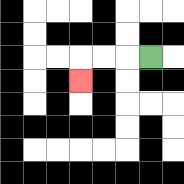{'start': '[6, 2]', 'end': '[3, 3]', 'path_directions': 'L,L,L,D', 'path_coordinates': '[[6, 2], [5, 2], [4, 2], [3, 2], [3, 3]]'}